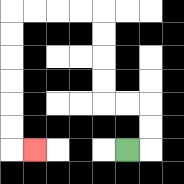{'start': '[5, 6]', 'end': '[1, 6]', 'path_directions': 'R,U,U,L,L,U,U,U,U,L,L,L,L,D,D,D,D,D,D,R', 'path_coordinates': '[[5, 6], [6, 6], [6, 5], [6, 4], [5, 4], [4, 4], [4, 3], [4, 2], [4, 1], [4, 0], [3, 0], [2, 0], [1, 0], [0, 0], [0, 1], [0, 2], [0, 3], [0, 4], [0, 5], [0, 6], [1, 6]]'}